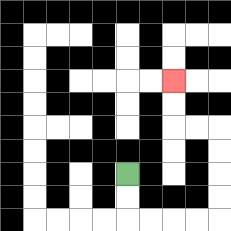{'start': '[5, 7]', 'end': '[7, 3]', 'path_directions': 'D,D,R,R,R,R,U,U,U,U,L,L,U,U', 'path_coordinates': '[[5, 7], [5, 8], [5, 9], [6, 9], [7, 9], [8, 9], [9, 9], [9, 8], [9, 7], [9, 6], [9, 5], [8, 5], [7, 5], [7, 4], [7, 3]]'}